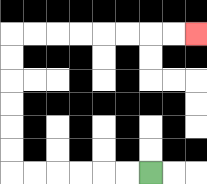{'start': '[6, 7]', 'end': '[8, 1]', 'path_directions': 'L,L,L,L,L,L,U,U,U,U,U,U,R,R,R,R,R,R,R,R', 'path_coordinates': '[[6, 7], [5, 7], [4, 7], [3, 7], [2, 7], [1, 7], [0, 7], [0, 6], [0, 5], [0, 4], [0, 3], [0, 2], [0, 1], [1, 1], [2, 1], [3, 1], [4, 1], [5, 1], [6, 1], [7, 1], [8, 1]]'}